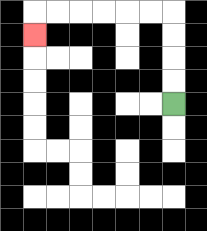{'start': '[7, 4]', 'end': '[1, 1]', 'path_directions': 'U,U,U,U,L,L,L,L,L,L,D', 'path_coordinates': '[[7, 4], [7, 3], [7, 2], [7, 1], [7, 0], [6, 0], [5, 0], [4, 0], [3, 0], [2, 0], [1, 0], [1, 1]]'}